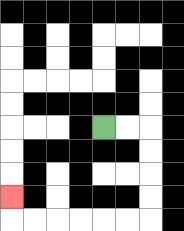{'start': '[4, 5]', 'end': '[0, 8]', 'path_directions': 'R,R,D,D,D,D,L,L,L,L,L,L,U', 'path_coordinates': '[[4, 5], [5, 5], [6, 5], [6, 6], [6, 7], [6, 8], [6, 9], [5, 9], [4, 9], [3, 9], [2, 9], [1, 9], [0, 9], [0, 8]]'}